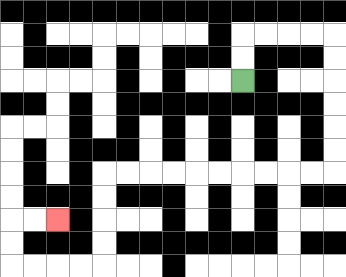{'start': '[10, 3]', 'end': '[2, 9]', 'path_directions': 'U,U,R,R,R,R,D,D,D,D,D,D,L,L,L,L,L,L,L,L,L,L,D,D,D,D,L,L,L,L,U,U,R,R', 'path_coordinates': '[[10, 3], [10, 2], [10, 1], [11, 1], [12, 1], [13, 1], [14, 1], [14, 2], [14, 3], [14, 4], [14, 5], [14, 6], [14, 7], [13, 7], [12, 7], [11, 7], [10, 7], [9, 7], [8, 7], [7, 7], [6, 7], [5, 7], [4, 7], [4, 8], [4, 9], [4, 10], [4, 11], [3, 11], [2, 11], [1, 11], [0, 11], [0, 10], [0, 9], [1, 9], [2, 9]]'}